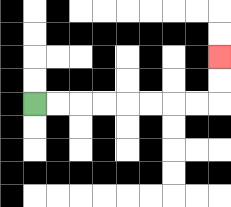{'start': '[1, 4]', 'end': '[9, 2]', 'path_directions': 'R,R,R,R,R,R,R,R,U,U', 'path_coordinates': '[[1, 4], [2, 4], [3, 4], [4, 4], [5, 4], [6, 4], [7, 4], [8, 4], [9, 4], [9, 3], [9, 2]]'}